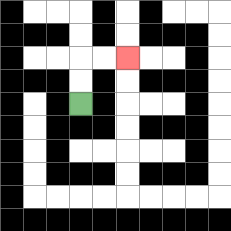{'start': '[3, 4]', 'end': '[5, 2]', 'path_directions': 'U,U,R,R', 'path_coordinates': '[[3, 4], [3, 3], [3, 2], [4, 2], [5, 2]]'}